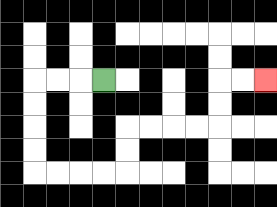{'start': '[4, 3]', 'end': '[11, 3]', 'path_directions': 'L,L,L,D,D,D,D,R,R,R,R,U,U,R,R,R,R,U,U,R,R', 'path_coordinates': '[[4, 3], [3, 3], [2, 3], [1, 3], [1, 4], [1, 5], [1, 6], [1, 7], [2, 7], [3, 7], [4, 7], [5, 7], [5, 6], [5, 5], [6, 5], [7, 5], [8, 5], [9, 5], [9, 4], [9, 3], [10, 3], [11, 3]]'}